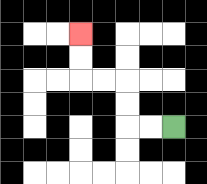{'start': '[7, 5]', 'end': '[3, 1]', 'path_directions': 'L,L,U,U,L,L,U,U', 'path_coordinates': '[[7, 5], [6, 5], [5, 5], [5, 4], [5, 3], [4, 3], [3, 3], [3, 2], [3, 1]]'}